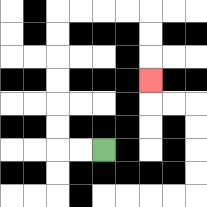{'start': '[4, 6]', 'end': '[6, 3]', 'path_directions': 'L,L,U,U,U,U,U,U,R,R,R,R,D,D,D', 'path_coordinates': '[[4, 6], [3, 6], [2, 6], [2, 5], [2, 4], [2, 3], [2, 2], [2, 1], [2, 0], [3, 0], [4, 0], [5, 0], [6, 0], [6, 1], [6, 2], [6, 3]]'}